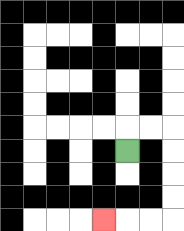{'start': '[5, 6]', 'end': '[4, 9]', 'path_directions': 'U,R,R,D,D,D,D,L,L,L', 'path_coordinates': '[[5, 6], [5, 5], [6, 5], [7, 5], [7, 6], [7, 7], [7, 8], [7, 9], [6, 9], [5, 9], [4, 9]]'}